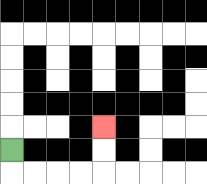{'start': '[0, 6]', 'end': '[4, 5]', 'path_directions': 'D,R,R,R,R,U,U', 'path_coordinates': '[[0, 6], [0, 7], [1, 7], [2, 7], [3, 7], [4, 7], [4, 6], [4, 5]]'}